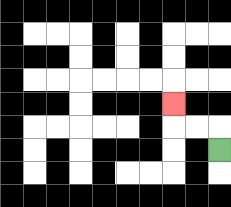{'start': '[9, 6]', 'end': '[7, 4]', 'path_directions': 'U,L,L,U', 'path_coordinates': '[[9, 6], [9, 5], [8, 5], [7, 5], [7, 4]]'}